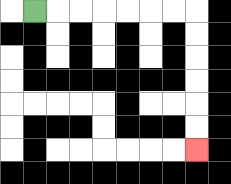{'start': '[1, 0]', 'end': '[8, 6]', 'path_directions': 'R,R,R,R,R,R,R,D,D,D,D,D,D', 'path_coordinates': '[[1, 0], [2, 0], [3, 0], [4, 0], [5, 0], [6, 0], [7, 0], [8, 0], [8, 1], [8, 2], [8, 3], [8, 4], [8, 5], [8, 6]]'}